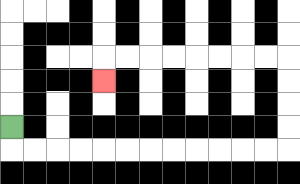{'start': '[0, 5]', 'end': '[4, 3]', 'path_directions': 'D,R,R,R,R,R,R,R,R,R,R,R,R,U,U,U,U,L,L,L,L,L,L,L,L,D', 'path_coordinates': '[[0, 5], [0, 6], [1, 6], [2, 6], [3, 6], [4, 6], [5, 6], [6, 6], [7, 6], [8, 6], [9, 6], [10, 6], [11, 6], [12, 6], [12, 5], [12, 4], [12, 3], [12, 2], [11, 2], [10, 2], [9, 2], [8, 2], [7, 2], [6, 2], [5, 2], [4, 2], [4, 3]]'}